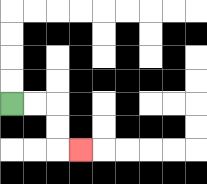{'start': '[0, 4]', 'end': '[3, 6]', 'path_directions': 'R,R,D,D,R', 'path_coordinates': '[[0, 4], [1, 4], [2, 4], [2, 5], [2, 6], [3, 6]]'}